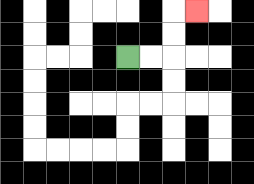{'start': '[5, 2]', 'end': '[8, 0]', 'path_directions': 'R,R,U,U,R', 'path_coordinates': '[[5, 2], [6, 2], [7, 2], [7, 1], [7, 0], [8, 0]]'}